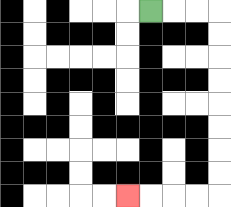{'start': '[6, 0]', 'end': '[5, 8]', 'path_directions': 'R,R,R,D,D,D,D,D,D,D,D,L,L,L,L', 'path_coordinates': '[[6, 0], [7, 0], [8, 0], [9, 0], [9, 1], [9, 2], [9, 3], [9, 4], [9, 5], [9, 6], [9, 7], [9, 8], [8, 8], [7, 8], [6, 8], [5, 8]]'}